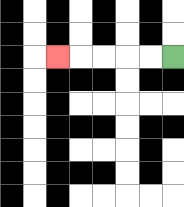{'start': '[7, 2]', 'end': '[2, 2]', 'path_directions': 'L,L,L,L,L', 'path_coordinates': '[[7, 2], [6, 2], [5, 2], [4, 2], [3, 2], [2, 2]]'}